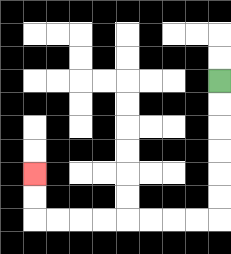{'start': '[9, 3]', 'end': '[1, 7]', 'path_directions': 'D,D,D,D,D,D,L,L,L,L,L,L,L,L,U,U', 'path_coordinates': '[[9, 3], [9, 4], [9, 5], [9, 6], [9, 7], [9, 8], [9, 9], [8, 9], [7, 9], [6, 9], [5, 9], [4, 9], [3, 9], [2, 9], [1, 9], [1, 8], [1, 7]]'}